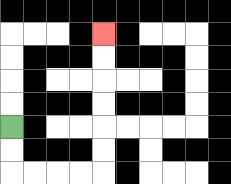{'start': '[0, 5]', 'end': '[4, 1]', 'path_directions': 'D,D,R,R,R,R,U,U,U,U,U,U', 'path_coordinates': '[[0, 5], [0, 6], [0, 7], [1, 7], [2, 7], [3, 7], [4, 7], [4, 6], [4, 5], [4, 4], [4, 3], [4, 2], [4, 1]]'}